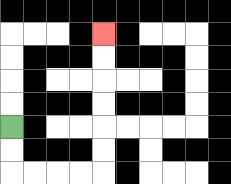{'start': '[0, 5]', 'end': '[4, 1]', 'path_directions': 'D,D,R,R,R,R,U,U,U,U,U,U', 'path_coordinates': '[[0, 5], [0, 6], [0, 7], [1, 7], [2, 7], [3, 7], [4, 7], [4, 6], [4, 5], [4, 4], [4, 3], [4, 2], [4, 1]]'}